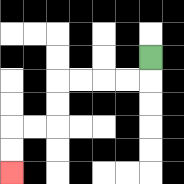{'start': '[6, 2]', 'end': '[0, 7]', 'path_directions': 'D,L,L,L,L,D,D,L,L,D,D', 'path_coordinates': '[[6, 2], [6, 3], [5, 3], [4, 3], [3, 3], [2, 3], [2, 4], [2, 5], [1, 5], [0, 5], [0, 6], [0, 7]]'}